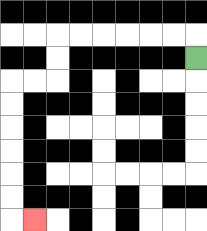{'start': '[8, 2]', 'end': '[1, 9]', 'path_directions': 'U,L,L,L,L,L,L,D,D,L,L,D,D,D,D,D,D,R', 'path_coordinates': '[[8, 2], [8, 1], [7, 1], [6, 1], [5, 1], [4, 1], [3, 1], [2, 1], [2, 2], [2, 3], [1, 3], [0, 3], [0, 4], [0, 5], [0, 6], [0, 7], [0, 8], [0, 9], [1, 9]]'}